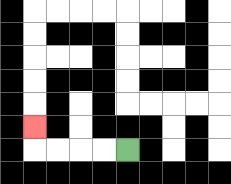{'start': '[5, 6]', 'end': '[1, 5]', 'path_directions': 'L,L,L,L,U', 'path_coordinates': '[[5, 6], [4, 6], [3, 6], [2, 6], [1, 6], [1, 5]]'}